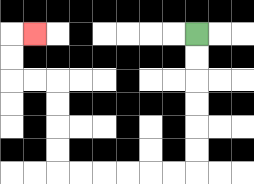{'start': '[8, 1]', 'end': '[1, 1]', 'path_directions': 'D,D,D,D,D,D,L,L,L,L,L,L,U,U,U,U,L,L,U,U,R', 'path_coordinates': '[[8, 1], [8, 2], [8, 3], [8, 4], [8, 5], [8, 6], [8, 7], [7, 7], [6, 7], [5, 7], [4, 7], [3, 7], [2, 7], [2, 6], [2, 5], [2, 4], [2, 3], [1, 3], [0, 3], [0, 2], [0, 1], [1, 1]]'}